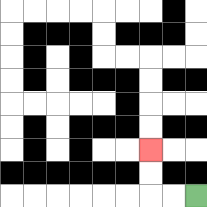{'start': '[8, 8]', 'end': '[6, 6]', 'path_directions': 'L,L,U,U', 'path_coordinates': '[[8, 8], [7, 8], [6, 8], [6, 7], [6, 6]]'}